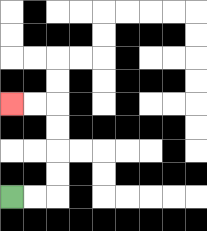{'start': '[0, 8]', 'end': '[0, 4]', 'path_directions': 'R,R,U,U,U,U,L,L', 'path_coordinates': '[[0, 8], [1, 8], [2, 8], [2, 7], [2, 6], [2, 5], [2, 4], [1, 4], [0, 4]]'}